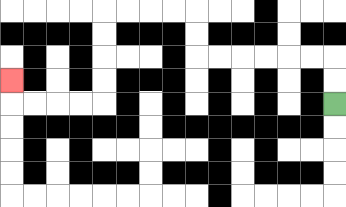{'start': '[14, 4]', 'end': '[0, 3]', 'path_directions': 'U,U,L,L,L,L,L,L,U,U,L,L,L,L,D,D,D,D,L,L,L,L,U', 'path_coordinates': '[[14, 4], [14, 3], [14, 2], [13, 2], [12, 2], [11, 2], [10, 2], [9, 2], [8, 2], [8, 1], [8, 0], [7, 0], [6, 0], [5, 0], [4, 0], [4, 1], [4, 2], [4, 3], [4, 4], [3, 4], [2, 4], [1, 4], [0, 4], [0, 3]]'}